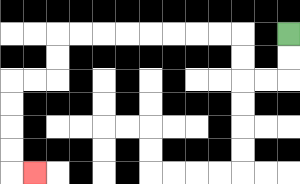{'start': '[12, 1]', 'end': '[1, 7]', 'path_directions': 'D,D,L,L,U,U,L,L,L,L,L,L,L,L,D,D,L,L,D,D,D,D,R', 'path_coordinates': '[[12, 1], [12, 2], [12, 3], [11, 3], [10, 3], [10, 2], [10, 1], [9, 1], [8, 1], [7, 1], [6, 1], [5, 1], [4, 1], [3, 1], [2, 1], [2, 2], [2, 3], [1, 3], [0, 3], [0, 4], [0, 5], [0, 6], [0, 7], [1, 7]]'}